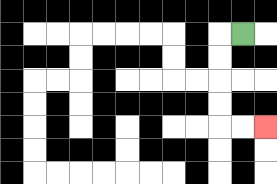{'start': '[10, 1]', 'end': '[11, 5]', 'path_directions': 'L,D,D,D,D,R,R', 'path_coordinates': '[[10, 1], [9, 1], [9, 2], [9, 3], [9, 4], [9, 5], [10, 5], [11, 5]]'}